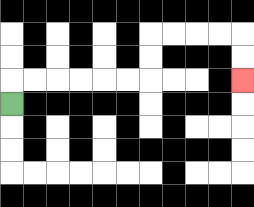{'start': '[0, 4]', 'end': '[10, 3]', 'path_directions': 'U,R,R,R,R,R,R,U,U,R,R,R,R,D,D', 'path_coordinates': '[[0, 4], [0, 3], [1, 3], [2, 3], [3, 3], [4, 3], [5, 3], [6, 3], [6, 2], [6, 1], [7, 1], [8, 1], [9, 1], [10, 1], [10, 2], [10, 3]]'}